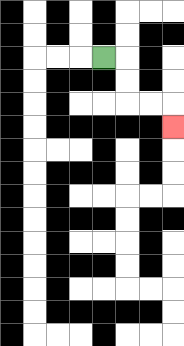{'start': '[4, 2]', 'end': '[7, 5]', 'path_directions': 'R,D,D,R,R,D', 'path_coordinates': '[[4, 2], [5, 2], [5, 3], [5, 4], [6, 4], [7, 4], [7, 5]]'}